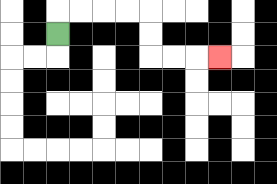{'start': '[2, 1]', 'end': '[9, 2]', 'path_directions': 'U,R,R,R,R,D,D,R,R,R', 'path_coordinates': '[[2, 1], [2, 0], [3, 0], [4, 0], [5, 0], [6, 0], [6, 1], [6, 2], [7, 2], [8, 2], [9, 2]]'}